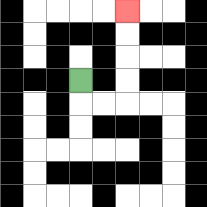{'start': '[3, 3]', 'end': '[5, 0]', 'path_directions': 'D,R,R,U,U,U,U', 'path_coordinates': '[[3, 3], [3, 4], [4, 4], [5, 4], [5, 3], [5, 2], [5, 1], [5, 0]]'}